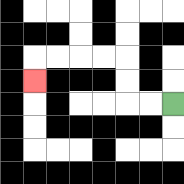{'start': '[7, 4]', 'end': '[1, 3]', 'path_directions': 'L,L,U,U,L,L,L,L,D', 'path_coordinates': '[[7, 4], [6, 4], [5, 4], [5, 3], [5, 2], [4, 2], [3, 2], [2, 2], [1, 2], [1, 3]]'}